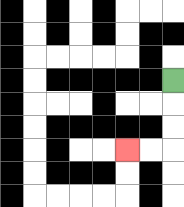{'start': '[7, 3]', 'end': '[5, 6]', 'path_directions': 'D,D,D,L,L', 'path_coordinates': '[[7, 3], [7, 4], [7, 5], [7, 6], [6, 6], [5, 6]]'}